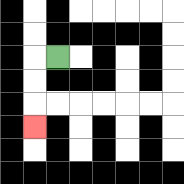{'start': '[2, 2]', 'end': '[1, 5]', 'path_directions': 'L,D,D,D', 'path_coordinates': '[[2, 2], [1, 2], [1, 3], [1, 4], [1, 5]]'}